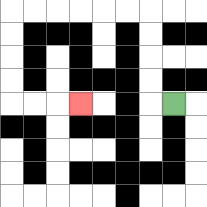{'start': '[7, 4]', 'end': '[3, 4]', 'path_directions': 'L,U,U,U,U,L,L,L,L,L,L,D,D,D,D,R,R,R', 'path_coordinates': '[[7, 4], [6, 4], [6, 3], [6, 2], [6, 1], [6, 0], [5, 0], [4, 0], [3, 0], [2, 0], [1, 0], [0, 0], [0, 1], [0, 2], [0, 3], [0, 4], [1, 4], [2, 4], [3, 4]]'}